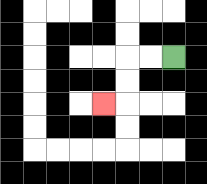{'start': '[7, 2]', 'end': '[4, 4]', 'path_directions': 'L,L,D,D,L', 'path_coordinates': '[[7, 2], [6, 2], [5, 2], [5, 3], [5, 4], [4, 4]]'}